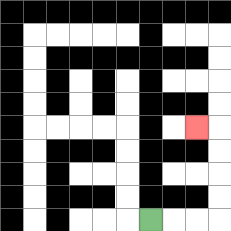{'start': '[6, 9]', 'end': '[8, 5]', 'path_directions': 'R,R,R,U,U,U,U,L', 'path_coordinates': '[[6, 9], [7, 9], [8, 9], [9, 9], [9, 8], [9, 7], [9, 6], [9, 5], [8, 5]]'}